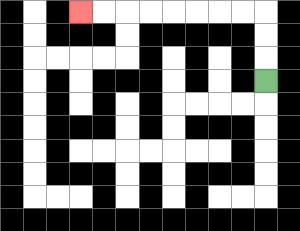{'start': '[11, 3]', 'end': '[3, 0]', 'path_directions': 'U,U,U,L,L,L,L,L,L,L,L', 'path_coordinates': '[[11, 3], [11, 2], [11, 1], [11, 0], [10, 0], [9, 0], [8, 0], [7, 0], [6, 0], [5, 0], [4, 0], [3, 0]]'}